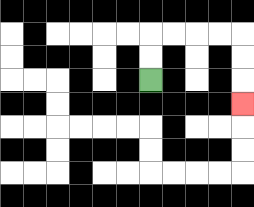{'start': '[6, 3]', 'end': '[10, 4]', 'path_directions': 'U,U,R,R,R,R,D,D,D', 'path_coordinates': '[[6, 3], [6, 2], [6, 1], [7, 1], [8, 1], [9, 1], [10, 1], [10, 2], [10, 3], [10, 4]]'}